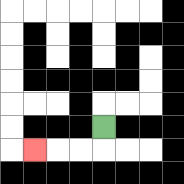{'start': '[4, 5]', 'end': '[1, 6]', 'path_directions': 'D,L,L,L', 'path_coordinates': '[[4, 5], [4, 6], [3, 6], [2, 6], [1, 6]]'}